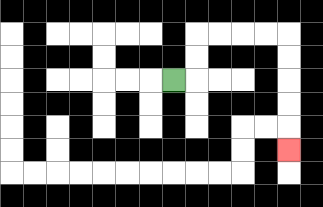{'start': '[7, 3]', 'end': '[12, 6]', 'path_directions': 'R,U,U,R,R,R,R,D,D,D,D,D', 'path_coordinates': '[[7, 3], [8, 3], [8, 2], [8, 1], [9, 1], [10, 1], [11, 1], [12, 1], [12, 2], [12, 3], [12, 4], [12, 5], [12, 6]]'}